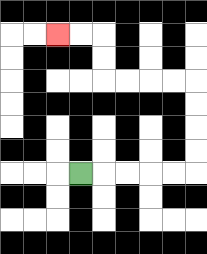{'start': '[3, 7]', 'end': '[2, 1]', 'path_directions': 'R,R,R,R,R,U,U,U,U,L,L,L,L,U,U,L,L', 'path_coordinates': '[[3, 7], [4, 7], [5, 7], [6, 7], [7, 7], [8, 7], [8, 6], [8, 5], [8, 4], [8, 3], [7, 3], [6, 3], [5, 3], [4, 3], [4, 2], [4, 1], [3, 1], [2, 1]]'}